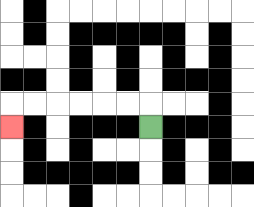{'start': '[6, 5]', 'end': '[0, 5]', 'path_directions': 'U,L,L,L,L,L,L,D', 'path_coordinates': '[[6, 5], [6, 4], [5, 4], [4, 4], [3, 4], [2, 4], [1, 4], [0, 4], [0, 5]]'}